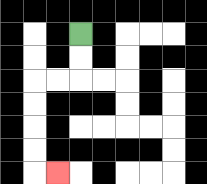{'start': '[3, 1]', 'end': '[2, 7]', 'path_directions': 'D,D,L,L,D,D,D,D,R', 'path_coordinates': '[[3, 1], [3, 2], [3, 3], [2, 3], [1, 3], [1, 4], [1, 5], [1, 6], [1, 7], [2, 7]]'}